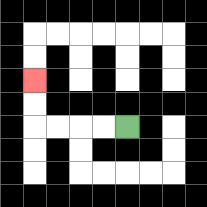{'start': '[5, 5]', 'end': '[1, 3]', 'path_directions': 'L,L,L,L,U,U', 'path_coordinates': '[[5, 5], [4, 5], [3, 5], [2, 5], [1, 5], [1, 4], [1, 3]]'}